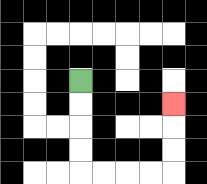{'start': '[3, 3]', 'end': '[7, 4]', 'path_directions': 'D,D,D,D,R,R,R,R,U,U,U', 'path_coordinates': '[[3, 3], [3, 4], [3, 5], [3, 6], [3, 7], [4, 7], [5, 7], [6, 7], [7, 7], [7, 6], [7, 5], [7, 4]]'}